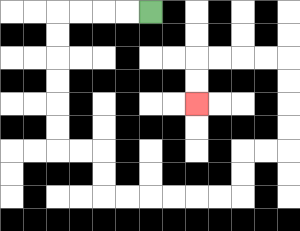{'start': '[6, 0]', 'end': '[8, 4]', 'path_directions': 'L,L,L,L,D,D,D,D,D,D,R,R,D,D,R,R,R,R,R,R,U,U,R,R,U,U,U,U,L,L,L,L,D,D', 'path_coordinates': '[[6, 0], [5, 0], [4, 0], [3, 0], [2, 0], [2, 1], [2, 2], [2, 3], [2, 4], [2, 5], [2, 6], [3, 6], [4, 6], [4, 7], [4, 8], [5, 8], [6, 8], [7, 8], [8, 8], [9, 8], [10, 8], [10, 7], [10, 6], [11, 6], [12, 6], [12, 5], [12, 4], [12, 3], [12, 2], [11, 2], [10, 2], [9, 2], [8, 2], [8, 3], [8, 4]]'}